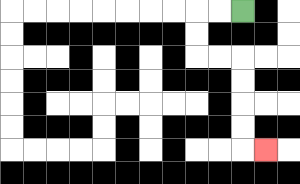{'start': '[10, 0]', 'end': '[11, 6]', 'path_directions': 'L,L,D,D,R,R,D,D,D,D,R', 'path_coordinates': '[[10, 0], [9, 0], [8, 0], [8, 1], [8, 2], [9, 2], [10, 2], [10, 3], [10, 4], [10, 5], [10, 6], [11, 6]]'}